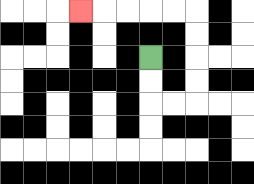{'start': '[6, 2]', 'end': '[3, 0]', 'path_directions': 'D,D,R,R,U,U,U,U,L,L,L,L,L', 'path_coordinates': '[[6, 2], [6, 3], [6, 4], [7, 4], [8, 4], [8, 3], [8, 2], [8, 1], [8, 0], [7, 0], [6, 0], [5, 0], [4, 0], [3, 0]]'}